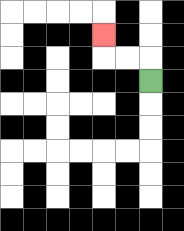{'start': '[6, 3]', 'end': '[4, 1]', 'path_directions': 'U,L,L,U', 'path_coordinates': '[[6, 3], [6, 2], [5, 2], [4, 2], [4, 1]]'}